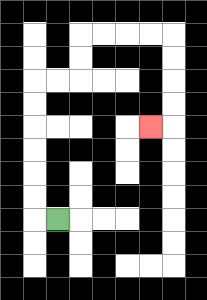{'start': '[2, 9]', 'end': '[6, 5]', 'path_directions': 'L,U,U,U,U,U,U,R,R,U,U,R,R,R,R,D,D,D,D,L', 'path_coordinates': '[[2, 9], [1, 9], [1, 8], [1, 7], [1, 6], [1, 5], [1, 4], [1, 3], [2, 3], [3, 3], [3, 2], [3, 1], [4, 1], [5, 1], [6, 1], [7, 1], [7, 2], [7, 3], [7, 4], [7, 5], [6, 5]]'}